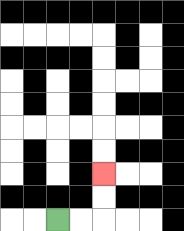{'start': '[2, 9]', 'end': '[4, 7]', 'path_directions': 'R,R,U,U', 'path_coordinates': '[[2, 9], [3, 9], [4, 9], [4, 8], [4, 7]]'}